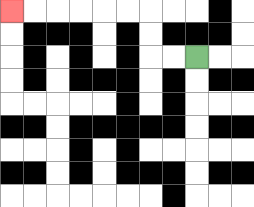{'start': '[8, 2]', 'end': '[0, 0]', 'path_directions': 'L,L,U,U,L,L,L,L,L,L', 'path_coordinates': '[[8, 2], [7, 2], [6, 2], [6, 1], [6, 0], [5, 0], [4, 0], [3, 0], [2, 0], [1, 0], [0, 0]]'}